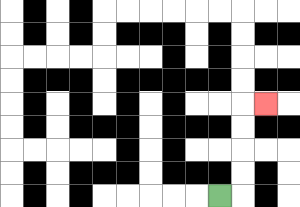{'start': '[9, 8]', 'end': '[11, 4]', 'path_directions': 'R,U,U,U,U,R', 'path_coordinates': '[[9, 8], [10, 8], [10, 7], [10, 6], [10, 5], [10, 4], [11, 4]]'}